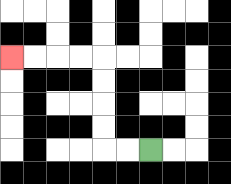{'start': '[6, 6]', 'end': '[0, 2]', 'path_directions': 'L,L,U,U,U,U,L,L,L,L', 'path_coordinates': '[[6, 6], [5, 6], [4, 6], [4, 5], [4, 4], [4, 3], [4, 2], [3, 2], [2, 2], [1, 2], [0, 2]]'}